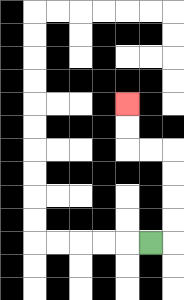{'start': '[6, 10]', 'end': '[5, 4]', 'path_directions': 'R,U,U,U,U,L,L,U,U', 'path_coordinates': '[[6, 10], [7, 10], [7, 9], [7, 8], [7, 7], [7, 6], [6, 6], [5, 6], [5, 5], [5, 4]]'}